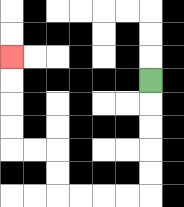{'start': '[6, 3]', 'end': '[0, 2]', 'path_directions': 'D,D,D,D,D,L,L,L,L,U,U,L,L,U,U,U,U', 'path_coordinates': '[[6, 3], [6, 4], [6, 5], [6, 6], [6, 7], [6, 8], [5, 8], [4, 8], [3, 8], [2, 8], [2, 7], [2, 6], [1, 6], [0, 6], [0, 5], [0, 4], [0, 3], [0, 2]]'}